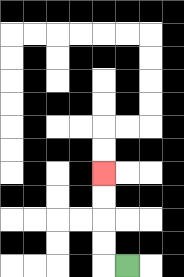{'start': '[5, 11]', 'end': '[4, 7]', 'path_directions': 'L,U,U,U,U', 'path_coordinates': '[[5, 11], [4, 11], [4, 10], [4, 9], [4, 8], [4, 7]]'}